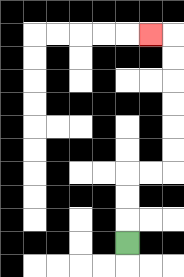{'start': '[5, 10]', 'end': '[6, 1]', 'path_directions': 'U,U,U,R,R,U,U,U,U,U,U,L', 'path_coordinates': '[[5, 10], [5, 9], [5, 8], [5, 7], [6, 7], [7, 7], [7, 6], [7, 5], [7, 4], [7, 3], [7, 2], [7, 1], [6, 1]]'}